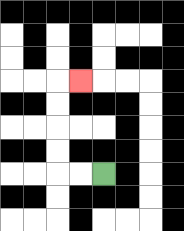{'start': '[4, 7]', 'end': '[3, 3]', 'path_directions': 'L,L,U,U,U,U,R', 'path_coordinates': '[[4, 7], [3, 7], [2, 7], [2, 6], [2, 5], [2, 4], [2, 3], [3, 3]]'}